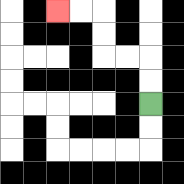{'start': '[6, 4]', 'end': '[2, 0]', 'path_directions': 'U,U,L,L,U,U,L,L', 'path_coordinates': '[[6, 4], [6, 3], [6, 2], [5, 2], [4, 2], [4, 1], [4, 0], [3, 0], [2, 0]]'}